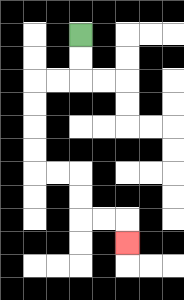{'start': '[3, 1]', 'end': '[5, 10]', 'path_directions': 'D,D,L,L,D,D,D,D,R,R,D,D,R,R,D', 'path_coordinates': '[[3, 1], [3, 2], [3, 3], [2, 3], [1, 3], [1, 4], [1, 5], [1, 6], [1, 7], [2, 7], [3, 7], [3, 8], [3, 9], [4, 9], [5, 9], [5, 10]]'}